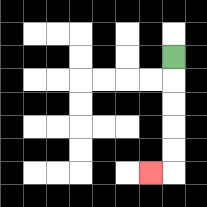{'start': '[7, 2]', 'end': '[6, 7]', 'path_directions': 'D,D,D,D,D,L', 'path_coordinates': '[[7, 2], [7, 3], [7, 4], [7, 5], [7, 6], [7, 7], [6, 7]]'}